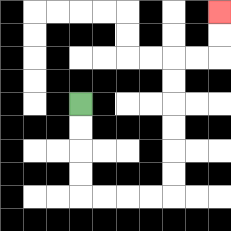{'start': '[3, 4]', 'end': '[9, 0]', 'path_directions': 'D,D,D,D,R,R,R,R,U,U,U,U,U,U,R,R,U,U', 'path_coordinates': '[[3, 4], [3, 5], [3, 6], [3, 7], [3, 8], [4, 8], [5, 8], [6, 8], [7, 8], [7, 7], [7, 6], [7, 5], [7, 4], [7, 3], [7, 2], [8, 2], [9, 2], [9, 1], [9, 0]]'}